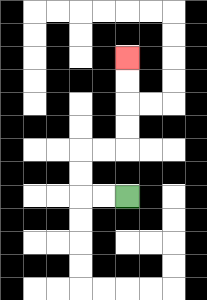{'start': '[5, 8]', 'end': '[5, 2]', 'path_directions': 'L,L,U,U,R,R,U,U,U,U', 'path_coordinates': '[[5, 8], [4, 8], [3, 8], [3, 7], [3, 6], [4, 6], [5, 6], [5, 5], [5, 4], [5, 3], [5, 2]]'}